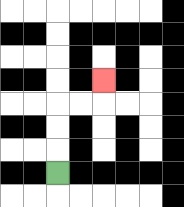{'start': '[2, 7]', 'end': '[4, 3]', 'path_directions': 'U,U,U,R,R,U', 'path_coordinates': '[[2, 7], [2, 6], [2, 5], [2, 4], [3, 4], [4, 4], [4, 3]]'}